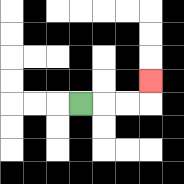{'start': '[3, 4]', 'end': '[6, 3]', 'path_directions': 'R,R,R,U', 'path_coordinates': '[[3, 4], [4, 4], [5, 4], [6, 4], [6, 3]]'}